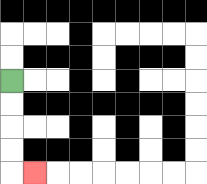{'start': '[0, 3]', 'end': '[1, 7]', 'path_directions': 'D,D,D,D,R', 'path_coordinates': '[[0, 3], [0, 4], [0, 5], [0, 6], [0, 7], [1, 7]]'}